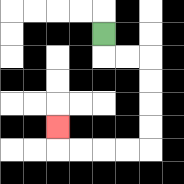{'start': '[4, 1]', 'end': '[2, 5]', 'path_directions': 'D,R,R,D,D,D,D,L,L,L,L,U', 'path_coordinates': '[[4, 1], [4, 2], [5, 2], [6, 2], [6, 3], [6, 4], [6, 5], [6, 6], [5, 6], [4, 6], [3, 6], [2, 6], [2, 5]]'}